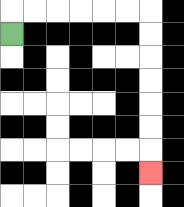{'start': '[0, 1]', 'end': '[6, 7]', 'path_directions': 'U,R,R,R,R,R,R,D,D,D,D,D,D,D', 'path_coordinates': '[[0, 1], [0, 0], [1, 0], [2, 0], [3, 0], [4, 0], [5, 0], [6, 0], [6, 1], [6, 2], [6, 3], [6, 4], [6, 5], [6, 6], [6, 7]]'}